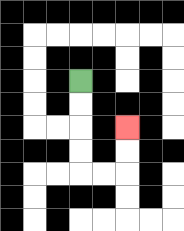{'start': '[3, 3]', 'end': '[5, 5]', 'path_directions': 'D,D,D,D,R,R,U,U', 'path_coordinates': '[[3, 3], [3, 4], [3, 5], [3, 6], [3, 7], [4, 7], [5, 7], [5, 6], [5, 5]]'}